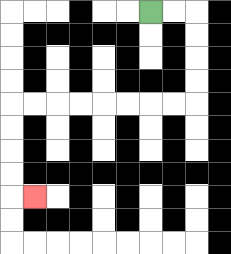{'start': '[6, 0]', 'end': '[1, 8]', 'path_directions': 'R,R,D,D,D,D,L,L,L,L,L,L,L,L,D,D,D,D,R', 'path_coordinates': '[[6, 0], [7, 0], [8, 0], [8, 1], [8, 2], [8, 3], [8, 4], [7, 4], [6, 4], [5, 4], [4, 4], [3, 4], [2, 4], [1, 4], [0, 4], [0, 5], [0, 6], [0, 7], [0, 8], [1, 8]]'}